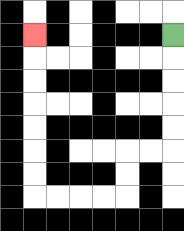{'start': '[7, 1]', 'end': '[1, 1]', 'path_directions': 'D,D,D,D,D,L,L,D,D,L,L,L,L,U,U,U,U,U,U,U', 'path_coordinates': '[[7, 1], [7, 2], [7, 3], [7, 4], [7, 5], [7, 6], [6, 6], [5, 6], [5, 7], [5, 8], [4, 8], [3, 8], [2, 8], [1, 8], [1, 7], [1, 6], [1, 5], [1, 4], [1, 3], [1, 2], [1, 1]]'}